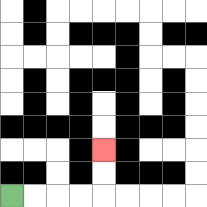{'start': '[0, 8]', 'end': '[4, 6]', 'path_directions': 'R,R,R,R,U,U', 'path_coordinates': '[[0, 8], [1, 8], [2, 8], [3, 8], [4, 8], [4, 7], [4, 6]]'}